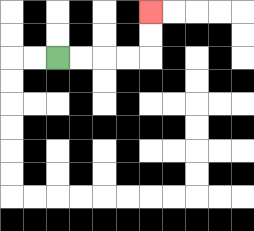{'start': '[2, 2]', 'end': '[6, 0]', 'path_directions': 'R,R,R,R,U,U', 'path_coordinates': '[[2, 2], [3, 2], [4, 2], [5, 2], [6, 2], [6, 1], [6, 0]]'}